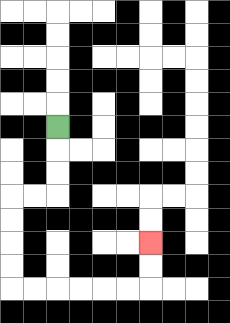{'start': '[2, 5]', 'end': '[6, 10]', 'path_directions': 'D,D,D,L,L,D,D,D,D,R,R,R,R,R,R,U,U', 'path_coordinates': '[[2, 5], [2, 6], [2, 7], [2, 8], [1, 8], [0, 8], [0, 9], [0, 10], [0, 11], [0, 12], [1, 12], [2, 12], [3, 12], [4, 12], [5, 12], [6, 12], [6, 11], [6, 10]]'}